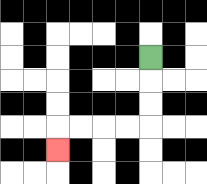{'start': '[6, 2]', 'end': '[2, 6]', 'path_directions': 'D,D,D,L,L,L,L,D', 'path_coordinates': '[[6, 2], [6, 3], [6, 4], [6, 5], [5, 5], [4, 5], [3, 5], [2, 5], [2, 6]]'}